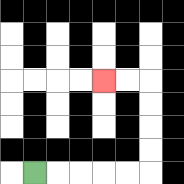{'start': '[1, 7]', 'end': '[4, 3]', 'path_directions': 'R,R,R,R,R,U,U,U,U,L,L', 'path_coordinates': '[[1, 7], [2, 7], [3, 7], [4, 7], [5, 7], [6, 7], [6, 6], [6, 5], [6, 4], [6, 3], [5, 3], [4, 3]]'}